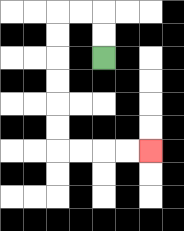{'start': '[4, 2]', 'end': '[6, 6]', 'path_directions': 'U,U,L,L,D,D,D,D,D,D,R,R,R,R', 'path_coordinates': '[[4, 2], [4, 1], [4, 0], [3, 0], [2, 0], [2, 1], [2, 2], [2, 3], [2, 4], [2, 5], [2, 6], [3, 6], [4, 6], [5, 6], [6, 6]]'}